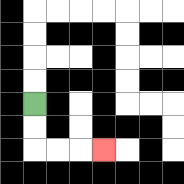{'start': '[1, 4]', 'end': '[4, 6]', 'path_directions': 'D,D,R,R,R', 'path_coordinates': '[[1, 4], [1, 5], [1, 6], [2, 6], [3, 6], [4, 6]]'}